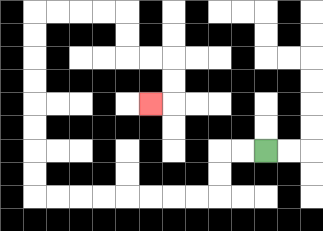{'start': '[11, 6]', 'end': '[6, 4]', 'path_directions': 'L,L,D,D,L,L,L,L,L,L,L,L,U,U,U,U,U,U,U,U,R,R,R,R,D,D,R,R,D,D,L', 'path_coordinates': '[[11, 6], [10, 6], [9, 6], [9, 7], [9, 8], [8, 8], [7, 8], [6, 8], [5, 8], [4, 8], [3, 8], [2, 8], [1, 8], [1, 7], [1, 6], [1, 5], [1, 4], [1, 3], [1, 2], [1, 1], [1, 0], [2, 0], [3, 0], [4, 0], [5, 0], [5, 1], [5, 2], [6, 2], [7, 2], [7, 3], [7, 4], [6, 4]]'}